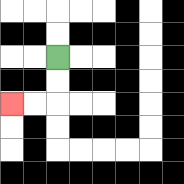{'start': '[2, 2]', 'end': '[0, 4]', 'path_directions': 'D,D,L,L', 'path_coordinates': '[[2, 2], [2, 3], [2, 4], [1, 4], [0, 4]]'}